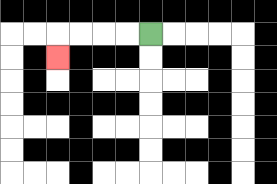{'start': '[6, 1]', 'end': '[2, 2]', 'path_directions': 'L,L,L,L,D', 'path_coordinates': '[[6, 1], [5, 1], [4, 1], [3, 1], [2, 1], [2, 2]]'}